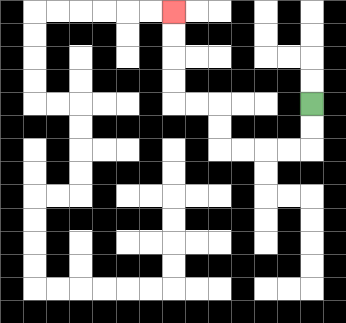{'start': '[13, 4]', 'end': '[7, 0]', 'path_directions': 'D,D,L,L,L,L,U,U,L,L,U,U,U,U', 'path_coordinates': '[[13, 4], [13, 5], [13, 6], [12, 6], [11, 6], [10, 6], [9, 6], [9, 5], [9, 4], [8, 4], [7, 4], [7, 3], [7, 2], [7, 1], [7, 0]]'}